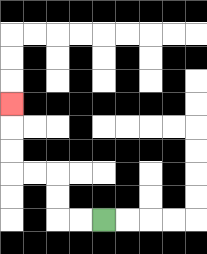{'start': '[4, 9]', 'end': '[0, 4]', 'path_directions': 'L,L,U,U,L,L,U,U,U', 'path_coordinates': '[[4, 9], [3, 9], [2, 9], [2, 8], [2, 7], [1, 7], [0, 7], [0, 6], [0, 5], [0, 4]]'}